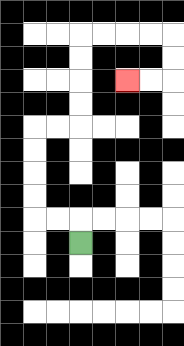{'start': '[3, 10]', 'end': '[5, 3]', 'path_directions': 'U,L,L,U,U,U,U,R,R,U,U,U,U,R,R,R,R,D,D,L,L', 'path_coordinates': '[[3, 10], [3, 9], [2, 9], [1, 9], [1, 8], [1, 7], [1, 6], [1, 5], [2, 5], [3, 5], [3, 4], [3, 3], [3, 2], [3, 1], [4, 1], [5, 1], [6, 1], [7, 1], [7, 2], [7, 3], [6, 3], [5, 3]]'}